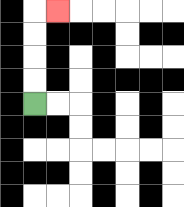{'start': '[1, 4]', 'end': '[2, 0]', 'path_directions': 'U,U,U,U,R', 'path_coordinates': '[[1, 4], [1, 3], [1, 2], [1, 1], [1, 0], [2, 0]]'}